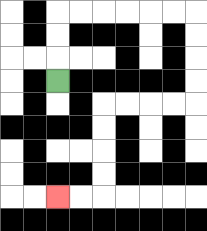{'start': '[2, 3]', 'end': '[2, 8]', 'path_directions': 'U,U,U,R,R,R,R,R,R,D,D,D,D,L,L,L,L,D,D,D,D,L,L', 'path_coordinates': '[[2, 3], [2, 2], [2, 1], [2, 0], [3, 0], [4, 0], [5, 0], [6, 0], [7, 0], [8, 0], [8, 1], [8, 2], [8, 3], [8, 4], [7, 4], [6, 4], [5, 4], [4, 4], [4, 5], [4, 6], [4, 7], [4, 8], [3, 8], [2, 8]]'}